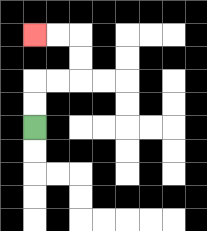{'start': '[1, 5]', 'end': '[1, 1]', 'path_directions': 'U,U,R,R,U,U,L,L', 'path_coordinates': '[[1, 5], [1, 4], [1, 3], [2, 3], [3, 3], [3, 2], [3, 1], [2, 1], [1, 1]]'}